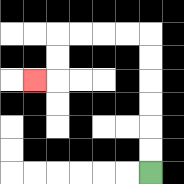{'start': '[6, 7]', 'end': '[1, 3]', 'path_directions': 'U,U,U,U,U,U,L,L,L,L,D,D,L', 'path_coordinates': '[[6, 7], [6, 6], [6, 5], [6, 4], [6, 3], [6, 2], [6, 1], [5, 1], [4, 1], [3, 1], [2, 1], [2, 2], [2, 3], [1, 3]]'}